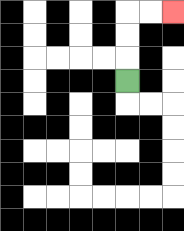{'start': '[5, 3]', 'end': '[7, 0]', 'path_directions': 'U,U,U,R,R', 'path_coordinates': '[[5, 3], [5, 2], [5, 1], [5, 0], [6, 0], [7, 0]]'}